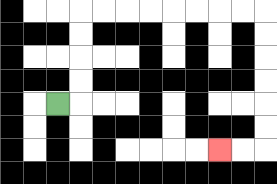{'start': '[2, 4]', 'end': '[9, 6]', 'path_directions': 'R,U,U,U,U,R,R,R,R,R,R,R,R,D,D,D,D,D,D,L,L', 'path_coordinates': '[[2, 4], [3, 4], [3, 3], [3, 2], [3, 1], [3, 0], [4, 0], [5, 0], [6, 0], [7, 0], [8, 0], [9, 0], [10, 0], [11, 0], [11, 1], [11, 2], [11, 3], [11, 4], [11, 5], [11, 6], [10, 6], [9, 6]]'}